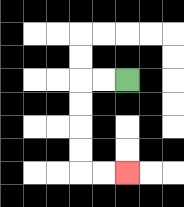{'start': '[5, 3]', 'end': '[5, 7]', 'path_directions': 'L,L,D,D,D,D,R,R', 'path_coordinates': '[[5, 3], [4, 3], [3, 3], [3, 4], [3, 5], [3, 6], [3, 7], [4, 7], [5, 7]]'}